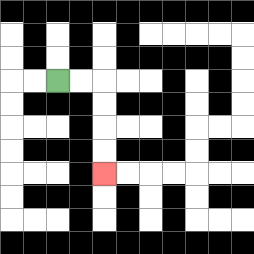{'start': '[2, 3]', 'end': '[4, 7]', 'path_directions': 'R,R,D,D,D,D', 'path_coordinates': '[[2, 3], [3, 3], [4, 3], [4, 4], [4, 5], [4, 6], [4, 7]]'}